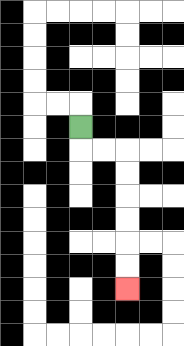{'start': '[3, 5]', 'end': '[5, 12]', 'path_directions': 'D,R,R,D,D,D,D,D,D', 'path_coordinates': '[[3, 5], [3, 6], [4, 6], [5, 6], [5, 7], [5, 8], [5, 9], [5, 10], [5, 11], [5, 12]]'}